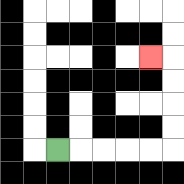{'start': '[2, 6]', 'end': '[6, 2]', 'path_directions': 'R,R,R,R,R,U,U,U,U,L', 'path_coordinates': '[[2, 6], [3, 6], [4, 6], [5, 6], [6, 6], [7, 6], [7, 5], [7, 4], [7, 3], [7, 2], [6, 2]]'}